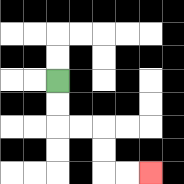{'start': '[2, 3]', 'end': '[6, 7]', 'path_directions': 'D,D,R,R,D,D,R,R', 'path_coordinates': '[[2, 3], [2, 4], [2, 5], [3, 5], [4, 5], [4, 6], [4, 7], [5, 7], [6, 7]]'}